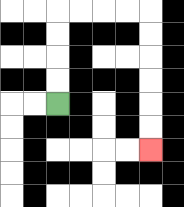{'start': '[2, 4]', 'end': '[6, 6]', 'path_directions': 'U,U,U,U,R,R,R,R,D,D,D,D,D,D', 'path_coordinates': '[[2, 4], [2, 3], [2, 2], [2, 1], [2, 0], [3, 0], [4, 0], [5, 0], [6, 0], [6, 1], [6, 2], [6, 3], [6, 4], [6, 5], [6, 6]]'}